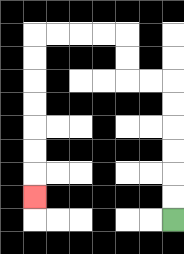{'start': '[7, 9]', 'end': '[1, 8]', 'path_directions': 'U,U,U,U,U,U,L,L,U,U,L,L,L,L,D,D,D,D,D,D,D', 'path_coordinates': '[[7, 9], [7, 8], [7, 7], [7, 6], [7, 5], [7, 4], [7, 3], [6, 3], [5, 3], [5, 2], [5, 1], [4, 1], [3, 1], [2, 1], [1, 1], [1, 2], [1, 3], [1, 4], [1, 5], [1, 6], [1, 7], [1, 8]]'}